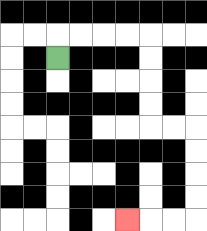{'start': '[2, 2]', 'end': '[5, 9]', 'path_directions': 'U,R,R,R,R,D,D,D,D,R,R,D,D,D,D,L,L,L', 'path_coordinates': '[[2, 2], [2, 1], [3, 1], [4, 1], [5, 1], [6, 1], [6, 2], [6, 3], [6, 4], [6, 5], [7, 5], [8, 5], [8, 6], [8, 7], [8, 8], [8, 9], [7, 9], [6, 9], [5, 9]]'}